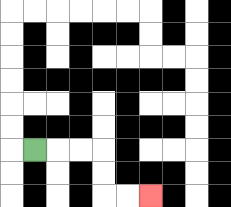{'start': '[1, 6]', 'end': '[6, 8]', 'path_directions': 'R,R,R,D,D,R,R', 'path_coordinates': '[[1, 6], [2, 6], [3, 6], [4, 6], [4, 7], [4, 8], [5, 8], [6, 8]]'}